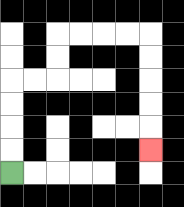{'start': '[0, 7]', 'end': '[6, 6]', 'path_directions': 'U,U,U,U,R,R,U,U,R,R,R,R,D,D,D,D,D', 'path_coordinates': '[[0, 7], [0, 6], [0, 5], [0, 4], [0, 3], [1, 3], [2, 3], [2, 2], [2, 1], [3, 1], [4, 1], [5, 1], [6, 1], [6, 2], [6, 3], [6, 4], [6, 5], [6, 6]]'}